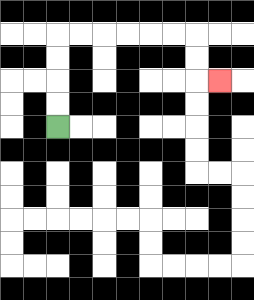{'start': '[2, 5]', 'end': '[9, 3]', 'path_directions': 'U,U,U,U,R,R,R,R,R,R,D,D,R', 'path_coordinates': '[[2, 5], [2, 4], [2, 3], [2, 2], [2, 1], [3, 1], [4, 1], [5, 1], [6, 1], [7, 1], [8, 1], [8, 2], [8, 3], [9, 3]]'}